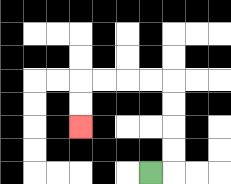{'start': '[6, 7]', 'end': '[3, 5]', 'path_directions': 'R,U,U,U,U,L,L,L,L,D,D', 'path_coordinates': '[[6, 7], [7, 7], [7, 6], [7, 5], [7, 4], [7, 3], [6, 3], [5, 3], [4, 3], [3, 3], [3, 4], [3, 5]]'}